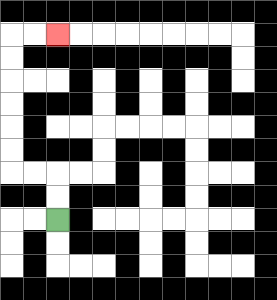{'start': '[2, 9]', 'end': '[2, 1]', 'path_directions': 'U,U,L,L,U,U,U,U,U,U,R,R', 'path_coordinates': '[[2, 9], [2, 8], [2, 7], [1, 7], [0, 7], [0, 6], [0, 5], [0, 4], [0, 3], [0, 2], [0, 1], [1, 1], [2, 1]]'}